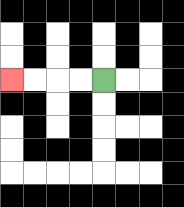{'start': '[4, 3]', 'end': '[0, 3]', 'path_directions': 'L,L,L,L', 'path_coordinates': '[[4, 3], [3, 3], [2, 3], [1, 3], [0, 3]]'}